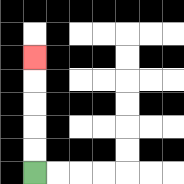{'start': '[1, 7]', 'end': '[1, 2]', 'path_directions': 'U,U,U,U,U', 'path_coordinates': '[[1, 7], [1, 6], [1, 5], [1, 4], [1, 3], [1, 2]]'}